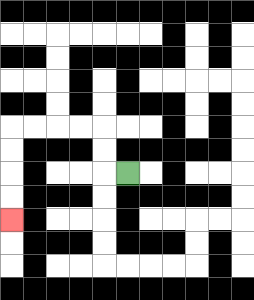{'start': '[5, 7]', 'end': '[0, 9]', 'path_directions': 'L,U,U,L,L,L,L,D,D,D,D', 'path_coordinates': '[[5, 7], [4, 7], [4, 6], [4, 5], [3, 5], [2, 5], [1, 5], [0, 5], [0, 6], [0, 7], [0, 8], [0, 9]]'}